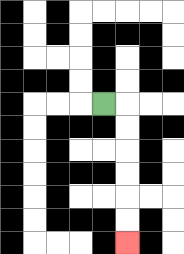{'start': '[4, 4]', 'end': '[5, 10]', 'path_directions': 'R,D,D,D,D,D,D', 'path_coordinates': '[[4, 4], [5, 4], [5, 5], [5, 6], [5, 7], [5, 8], [5, 9], [5, 10]]'}